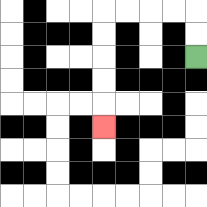{'start': '[8, 2]', 'end': '[4, 5]', 'path_directions': 'U,U,L,L,L,L,D,D,D,D,D', 'path_coordinates': '[[8, 2], [8, 1], [8, 0], [7, 0], [6, 0], [5, 0], [4, 0], [4, 1], [4, 2], [4, 3], [4, 4], [4, 5]]'}